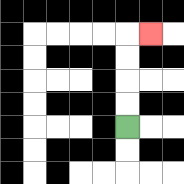{'start': '[5, 5]', 'end': '[6, 1]', 'path_directions': 'U,U,U,U,R', 'path_coordinates': '[[5, 5], [5, 4], [5, 3], [5, 2], [5, 1], [6, 1]]'}